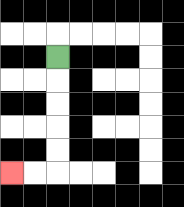{'start': '[2, 2]', 'end': '[0, 7]', 'path_directions': 'D,D,D,D,D,L,L', 'path_coordinates': '[[2, 2], [2, 3], [2, 4], [2, 5], [2, 6], [2, 7], [1, 7], [0, 7]]'}